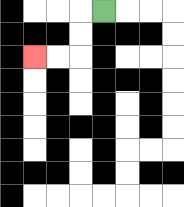{'start': '[4, 0]', 'end': '[1, 2]', 'path_directions': 'L,D,D,L,L', 'path_coordinates': '[[4, 0], [3, 0], [3, 1], [3, 2], [2, 2], [1, 2]]'}